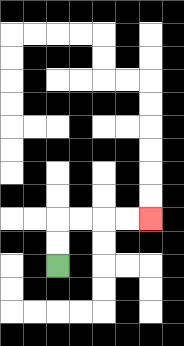{'start': '[2, 11]', 'end': '[6, 9]', 'path_directions': 'U,U,R,R,R,R', 'path_coordinates': '[[2, 11], [2, 10], [2, 9], [3, 9], [4, 9], [5, 9], [6, 9]]'}